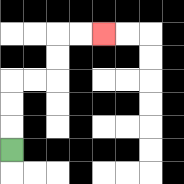{'start': '[0, 6]', 'end': '[4, 1]', 'path_directions': 'U,U,U,R,R,U,U,R,R', 'path_coordinates': '[[0, 6], [0, 5], [0, 4], [0, 3], [1, 3], [2, 3], [2, 2], [2, 1], [3, 1], [4, 1]]'}